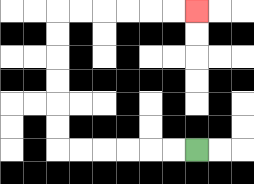{'start': '[8, 6]', 'end': '[8, 0]', 'path_directions': 'L,L,L,L,L,L,U,U,U,U,U,U,R,R,R,R,R,R', 'path_coordinates': '[[8, 6], [7, 6], [6, 6], [5, 6], [4, 6], [3, 6], [2, 6], [2, 5], [2, 4], [2, 3], [2, 2], [2, 1], [2, 0], [3, 0], [4, 0], [5, 0], [6, 0], [7, 0], [8, 0]]'}